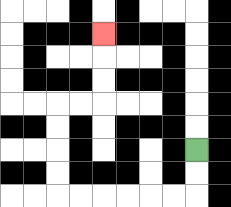{'start': '[8, 6]', 'end': '[4, 1]', 'path_directions': 'D,D,L,L,L,L,L,L,U,U,U,U,R,R,U,U,U', 'path_coordinates': '[[8, 6], [8, 7], [8, 8], [7, 8], [6, 8], [5, 8], [4, 8], [3, 8], [2, 8], [2, 7], [2, 6], [2, 5], [2, 4], [3, 4], [4, 4], [4, 3], [4, 2], [4, 1]]'}